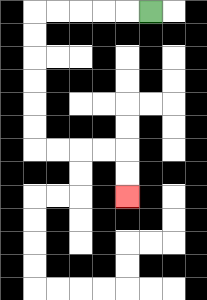{'start': '[6, 0]', 'end': '[5, 8]', 'path_directions': 'L,L,L,L,L,D,D,D,D,D,D,R,R,R,R,D,D', 'path_coordinates': '[[6, 0], [5, 0], [4, 0], [3, 0], [2, 0], [1, 0], [1, 1], [1, 2], [1, 3], [1, 4], [1, 5], [1, 6], [2, 6], [3, 6], [4, 6], [5, 6], [5, 7], [5, 8]]'}